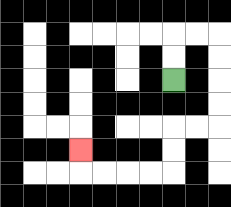{'start': '[7, 3]', 'end': '[3, 6]', 'path_directions': 'U,U,R,R,D,D,D,D,L,L,D,D,L,L,L,L,U', 'path_coordinates': '[[7, 3], [7, 2], [7, 1], [8, 1], [9, 1], [9, 2], [9, 3], [9, 4], [9, 5], [8, 5], [7, 5], [7, 6], [7, 7], [6, 7], [5, 7], [4, 7], [3, 7], [3, 6]]'}